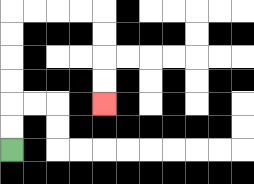{'start': '[0, 6]', 'end': '[4, 4]', 'path_directions': 'U,U,U,U,U,U,R,R,R,R,D,D,D,D', 'path_coordinates': '[[0, 6], [0, 5], [0, 4], [0, 3], [0, 2], [0, 1], [0, 0], [1, 0], [2, 0], [3, 0], [4, 0], [4, 1], [4, 2], [4, 3], [4, 4]]'}